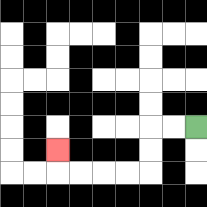{'start': '[8, 5]', 'end': '[2, 6]', 'path_directions': 'L,L,D,D,L,L,L,L,U', 'path_coordinates': '[[8, 5], [7, 5], [6, 5], [6, 6], [6, 7], [5, 7], [4, 7], [3, 7], [2, 7], [2, 6]]'}